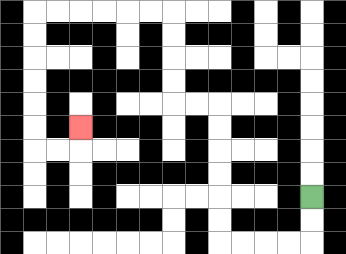{'start': '[13, 8]', 'end': '[3, 5]', 'path_directions': 'D,D,L,L,L,L,U,U,U,U,U,U,L,L,U,U,U,U,L,L,L,L,L,L,D,D,D,D,D,D,R,R,U', 'path_coordinates': '[[13, 8], [13, 9], [13, 10], [12, 10], [11, 10], [10, 10], [9, 10], [9, 9], [9, 8], [9, 7], [9, 6], [9, 5], [9, 4], [8, 4], [7, 4], [7, 3], [7, 2], [7, 1], [7, 0], [6, 0], [5, 0], [4, 0], [3, 0], [2, 0], [1, 0], [1, 1], [1, 2], [1, 3], [1, 4], [1, 5], [1, 6], [2, 6], [3, 6], [3, 5]]'}